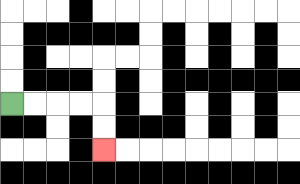{'start': '[0, 4]', 'end': '[4, 6]', 'path_directions': 'R,R,R,R,D,D', 'path_coordinates': '[[0, 4], [1, 4], [2, 4], [3, 4], [4, 4], [4, 5], [4, 6]]'}